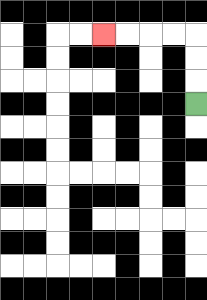{'start': '[8, 4]', 'end': '[4, 1]', 'path_directions': 'U,U,U,L,L,L,L', 'path_coordinates': '[[8, 4], [8, 3], [8, 2], [8, 1], [7, 1], [6, 1], [5, 1], [4, 1]]'}